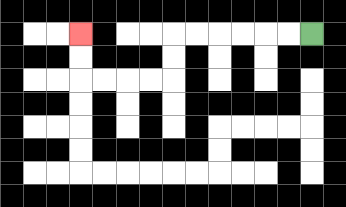{'start': '[13, 1]', 'end': '[3, 1]', 'path_directions': 'L,L,L,L,L,L,D,D,L,L,L,L,U,U', 'path_coordinates': '[[13, 1], [12, 1], [11, 1], [10, 1], [9, 1], [8, 1], [7, 1], [7, 2], [7, 3], [6, 3], [5, 3], [4, 3], [3, 3], [3, 2], [3, 1]]'}